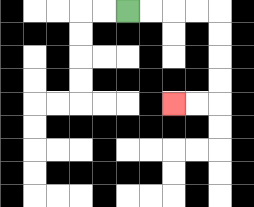{'start': '[5, 0]', 'end': '[7, 4]', 'path_directions': 'R,R,R,R,D,D,D,D,L,L', 'path_coordinates': '[[5, 0], [6, 0], [7, 0], [8, 0], [9, 0], [9, 1], [9, 2], [9, 3], [9, 4], [8, 4], [7, 4]]'}